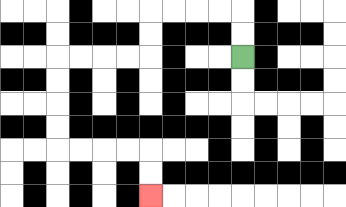{'start': '[10, 2]', 'end': '[6, 8]', 'path_directions': 'U,U,L,L,L,L,D,D,L,L,L,L,D,D,D,D,R,R,R,R,D,D', 'path_coordinates': '[[10, 2], [10, 1], [10, 0], [9, 0], [8, 0], [7, 0], [6, 0], [6, 1], [6, 2], [5, 2], [4, 2], [3, 2], [2, 2], [2, 3], [2, 4], [2, 5], [2, 6], [3, 6], [4, 6], [5, 6], [6, 6], [6, 7], [6, 8]]'}